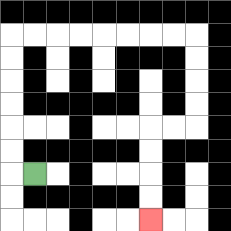{'start': '[1, 7]', 'end': '[6, 9]', 'path_directions': 'L,U,U,U,U,U,U,R,R,R,R,R,R,R,R,D,D,D,D,L,L,D,D,D,D', 'path_coordinates': '[[1, 7], [0, 7], [0, 6], [0, 5], [0, 4], [0, 3], [0, 2], [0, 1], [1, 1], [2, 1], [3, 1], [4, 1], [5, 1], [6, 1], [7, 1], [8, 1], [8, 2], [8, 3], [8, 4], [8, 5], [7, 5], [6, 5], [6, 6], [6, 7], [6, 8], [6, 9]]'}